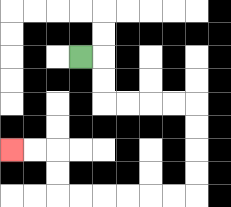{'start': '[3, 2]', 'end': '[0, 6]', 'path_directions': 'R,D,D,R,R,R,R,D,D,D,D,L,L,L,L,L,L,U,U,L,L', 'path_coordinates': '[[3, 2], [4, 2], [4, 3], [4, 4], [5, 4], [6, 4], [7, 4], [8, 4], [8, 5], [8, 6], [8, 7], [8, 8], [7, 8], [6, 8], [5, 8], [4, 8], [3, 8], [2, 8], [2, 7], [2, 6], [1, 6], [0, 6]]'}